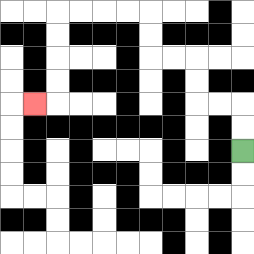{'start': '[10, 6]', 'end': '[1, 4]', 'path_directions': 'U,U,L,L,U,U,L,L,U,U,L,L,L,L,D,D,D,D,L', 'path_coordinates': '[[10, 6], [10, 5], [10, 4], [9, 4], [8, 4], [8, 3], [8, 2], [7, 2], [6, 2], [6, 1], [6, 0], [5, 0], [4, 0], [3, 0], [2, 0], [2, 1], [2, 2], [2, 3], [2, 4], [1, 4]]'}